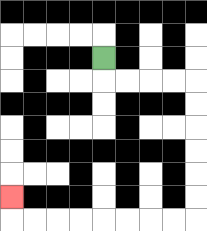{'start': '[4, 2]', 'end': '[0, 8]', 'path_directions': 'D,R,R,R,R,D,D,D,D,D,D,L,L,L,L,L,L,L,L,U', 'path_coordinates': '[[4, 2], [4, 3], [5, 3], [6, 3], [7, 3], [8, 3], [8, 4], [8, 5], [8, 6], [8, 7], [8, 8], [8, 9], [7, 9], [6, 9], [5, 9], [4, 9], [3, 9], [2, 9], [1, 9], [0, 9], [0, 8]]'}